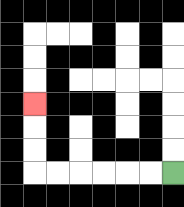{'start': '[7, 7]', 'end': '[1, 4]', 'path_directions': 'L,L,L,L,L,L,U,U,U', 'path_coordinates': '[[7, 7], [6, 7], [5, 7], [4, 7], [3, 7], [2, 7], [1, 7], [1, 6], [1, 5], [1, 4]]'}